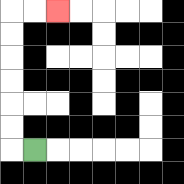{'start': '[1, 6]', 'end': '[2, 0]', 'path_directions': 'L,U,U,U,U,U,U,R,R', 'path_coordinates': '[[1, 6], [0, 6], [0, 5], [0, 4], [0, 3], [0, 2], [0, 1], [0, 0], [1, 0], [2, 0]]'}